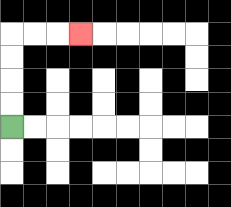{'start': '[0, 5]', 'end': '[3, 1]', 'path_directions': 'U,U,U,U,R,R,R', 'path_coordinates': '[[0, 5], [0, 4], [0, 3], [0, 2], [0, 1], [1, 1], [2, 1], [3, 1]]'}